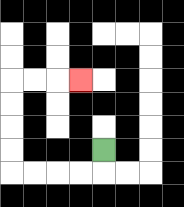{'start': '[4, 6]', 'end': '[3, 3]', 'path_directions': 'D,L,L,L,L,U,U,U,U,R,R,R', 'path_coordinates': '[[4, 6], [4, 7], [3, 7], [2, 7], [1, 7], [0, 7], [0, 6], [0, 5], [0, 4], [0, 3], [1, 3], [2, 3], [3, 3]]'}